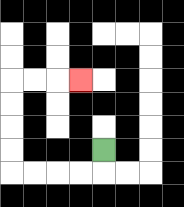{'start': '[4, 6]', 'end': '[3, 3]', 'path_directions': 'D,L,L,L,L,U,U,U,U,R,R,R', 'path_coordinates': '[[4, 6], [4, 7], [3, 7], [2, 7], [1, 7], [0, 7], [0, 6], [0, 5], [0, 4], [0, 3], [1, 3], [2, 3], [3, 3]]'}